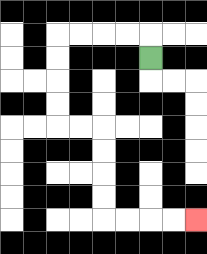{'start': '[6, 2]', 'end': '[8, 9]', 'path_directions': 'U,L,L,L,L,D,D,D,D,R,R,D,D,D,D,R,R,R,R', 'path_coordinates': '[[6, 2], [6, 1], [5, 1], [4, 1], [3, 1], [2, 1], [2, 2], [2, 3], [2, 4], [2, 5], [3, 5], [4, 5], [4, 6], [4, 7], [4, 8], [4, 9], [5, 9], [6, 9], [7, 9], [8, 9]]'}